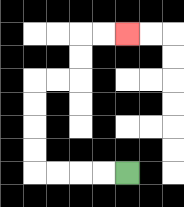{'start': '[5, 7]', 'end': '[5, 1]', 'path_directions': 'L,L,L,L,U,U,U,U,R,R,U,U,R,R', 'path_coordinates': '[[5, 7], [4, 7], [3, 7], [2, 7], [1, 7], [1, 6], [1, 5], [1, 4], [1, 3], [2, 3], [3, 3], [3, 2], [3, 1], [4, 1], [5, 1]]'}